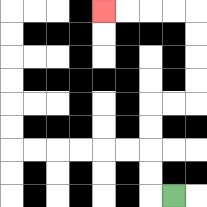{'start': '[7, 8]', 'end': '[4, 0]', 'path_directions': 'L,U,U,U,U,R,R,U,U,U,U,L,L,L,L', 'path_coordinates': '[[7, 8], [6, 8], [6, 7], [6, 6], [6, 5], [6, 4], [7, 4], [8, 4], [8, 3], [8, 2], [8, 1], [8, 0], [7, 0], [6, 0], [5, 0], [4, 0]]'}